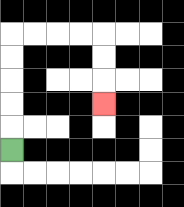{'start': '[0, 6]', 'end': '[4, 4]', 'path_directions': 'U,U,U,U,U,R,R,R,R,D,D,D', 'path_coordinates': '[[0, 6], [0, 5], [0, 4], [0, 3], [0, 2], [0, 1], [1, 1], [2, 1], [3, 1], [4, 1], [4, 2], [4, 3], [4, 4]]'}